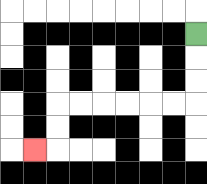{'start': '[8, 1]', 'end': '[1, 6]', 'path_directions': 'D,D,D,L,L,L,L,L,L,D,D,L', 'path_coordinates': '[[8, 1], [8, 2], [8, 3], [8, 4], [7, 4], [6, 4], [5, 4], [4, 4], [3, 4], [2, 4], [2, 5], [2, 6], [1, 6]]'}